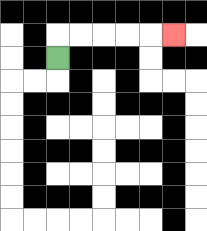{'start': '[2, 2]', 'end': '[7, 1]', 'path_directions': 'U,R,R,R,R,R', 'path_coordinates': '[[2, 2], [2, 1], [3, 1], [4, 1], [5, 1], [6, 1], [7, 1]]'}